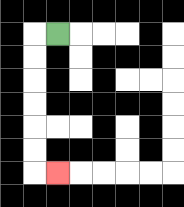{'start': '[2, 1]', 'end': '[2, 7]', 'path_directions': 'L,D,D,D,D,D,D,R', 'path_coordinates': '[[2, 1], [1, 1], [1, 2], [1, 3], [1, 4], [1, 5], [1, 6], [1, 7], [2, 7]]'}